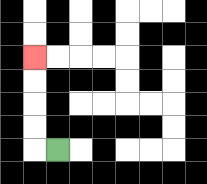{'start': '[2, 6]', 'end': '[1, 2]', 'path_directions': 'L,U,U,U,U', 'path_coordinates': '[[2, 6], [1, 6], [1, 5], [1, 4], [1, 3], [1, 2]]'}